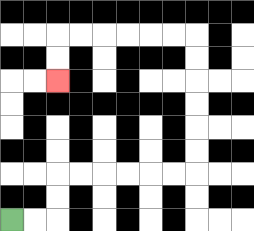{'start': '[0, 9]', 'end': '[2, 3]', 'path_directions': 'R,R,U,U,R,R,R,R,R,R,U,U,U,U,U,U,L,L,L,L,L,L,D,D', 'path_coordinates': '[[0, 9], [1, 9], [2, 9], [2, 8], [2, 7], [3, 7], [4, 7], [5, 7], [6, 7], [7, 7], [8, 7], [8, 6], [8, 5], [8, 4], [8, 3], [8, 2], [8, 1], [7, 1], [6, 1], [5, 1], [4, 1], [3, 1], [2, 1], [2, 2], [2, 3]]'}